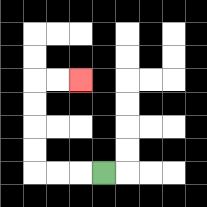{'start': '[4, 7]', 'end': '[3, 3]', 'path_directions': 'L,L,L,U,U,U,U,R,R', 'path_coordinates': '[[4, 7], [3, 7], [2, 7], [1, 7], [1, 6], [1, 5], [1, 4], [1, 3], [2, 3], [3, 3]]'}